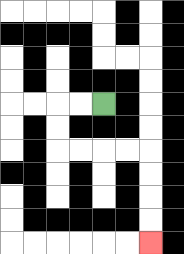{'start': '[4, 4]', 'end': '[6, 10]', 'path_directions': 'L,L,D,D,R,R,R,R,D,D,D,D', 'path_coordinates': '[[4, 4], [3, 4], [2, 4], [2, 5], [2, 6], [3, 6], [4, 6], [5, 6], [6, 6], [6, 7], [6, 8], [6, 9], [6, 10]]'}